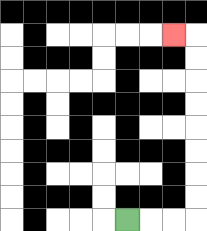{'start': '[5, 9]', 'end': '[7, 1]', 'path_directions': 'R,R,R,U,U,U,U,U,U,U,U,L', 'path_coordinates': '[[5, 9], [6, 9], [7, 9], [8, 9], [8, 8], [8, 7], [8, 6], [8, 5], [8, 4], [8, 3], [8, 2], [8, 1], [7, 1]]'}